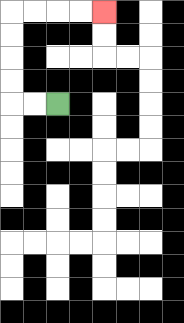{'start': '[2, 4]', 'end': '[4, 0]', 'path_directions': 'L,L,U,U,U,U,R,R,R,R', 'path_coordinates': '[[2, 4], [1, 4], [0, 4], [0, 3], [0, 2], [0, 1], [0, 0], [1, 0], [2, 0], [3, 0], [4, 0]]'}